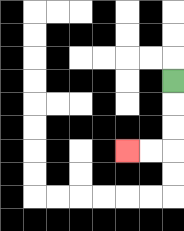{'start': '[7, 3]', 'end': '[5, 6]', 'path_directions': 'D,D,D,L,L', 'path_coordinates': '[[7, 3], [7, 4], [7, 5], [7, 6], [6, 6], [5, 6]]'}